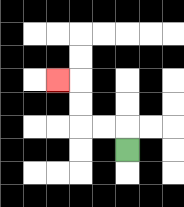{'start': '[5, 6]', 'end': '[2, 3]', 'path_directions': 'U,L,L,U,U,L', 'path_coordinates': '[[5, 6], [5, 5], [4, 5], [3, 5], [3, 4], [3, 3], [2, 3]]'}